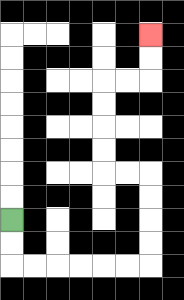{'start': '[0, 9]', 'end': '[6, 1]', 'path_directions': 'D,D,R,R,R,R,R,R,U,U,U,U,L,L,U,U,U,U,R,R,U,U', 'path_coordinates': '[[0, 9], [0, 10], [0, 11], [1, 11], [2, 11], [3, 11], [4, 11], [5, 11], [6, 11], [6, 10], [6, 9], [6, 8], [6, 7], [5, 7], [4, 7], [4, 6], [4, 5], [4, 4], [4, 3], [5, 3], [6, 3], [6, 2], [6, 1]]'}